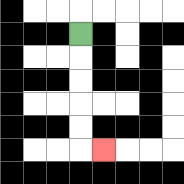{'start': '[3, 1]', 'end': '[4, 6]', 'path_directions': 'D,D,D,D,D,R', 'path_coordinates': '[[3, 1], [3, 2], [3, 3], [3, 4], [3, 5], [3, 6], [4, 6]]'}